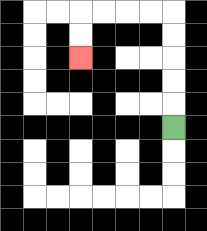{'start': '[7, 5]', 'end': '[3, 2]', 'path_directions': 'U,U,U,U,U,L,L,L,L,D,D', 'path_coordinates': '[[7, 5], [7, 4], [7, 3], [7, 2], [7, 1], [7, 0], [6, 0], [5, 0], [4, 0], [3, 0], [3, 1], [3, 2]]'}